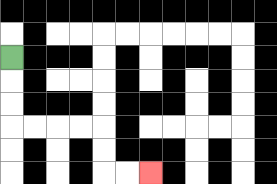{'start': '[0, 2]', 'end': '[6, 7]', 'path_directions': 'D,D,D,R,R,R,R,D,D,R,R', 'path_coordinates': '[[0, 2], [0, 3], [0, 4], [0, 5], [1, 5], [2, 5], [3, 5], [4, 5], [4, 6], [4, 7], [5, 7], [6, 7]]'}